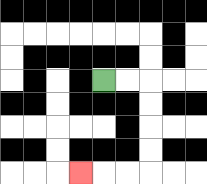{'start': '[4, 3]', 'end': '[3, 7]', 'path_directions': 'R,R,D,D,D,D,L,L,L', 'path_coordinates': '[[4, 3], [5, 3], [6, 3], [6, 4], [6, 5], [6, 6], [6, 7], [5, 7], [4, 7], [3, 7]]'}